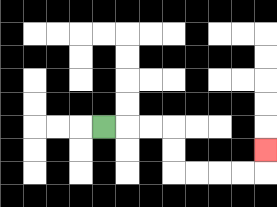{'start': '[4, 5]', 'end': '[11, 6]', 'path_directions': 'R,R,R,D,D,R,R,R,R,U', 'path_coordinates': '[[4, 5], [5, 5], [6, 5], [7, 5], [7, 6], [7, 7], [8, 7], [9, 7], [10, 7], [11, 7], [11, 6]]'}